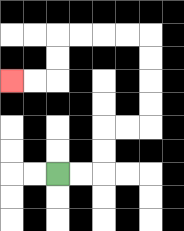{'start': '[2, 7]', 'end': '[0, 3]', 'path_directions': 'R,R,U,U,R,R,U,U,U,U,L,L,L,L,D,D,L,L', 'path_coordinates': '[[2, 7], [3, 7], [4, 7], [4, 6], [4, 5], [5, 5], [6, 5], [6, 4], [6, 3], [6, 2], [6, 1], [5, 1], [4, 1], [3, 1], [2, 1], [2, 2], [2, 3], [1, 3], [0, 3]]'}